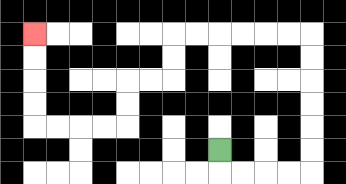{'start': '[9, 6]', 'end': '[1, 1]', 'path_directions': 'D,R,R,R,R,U,U,U,U,U,U,L,L,L,L,L,L,D,D,L,L,D,D,L,L,L,L,U,U,U,U', 'path_coordinates': '[[9, 6], [9, 7], [10, 7], [11, 7], [12, 7], [13, 7], [13, 6], [13, 5], [13, 4], [13, 3], [13, 2], [13, 1], [12, 1], [11, 1], [10, 1], [9, 1], [8, 1], [7, 1], [7, 2], [7, 3], [6, 3], [5, 3], [5, 4], [5, 5], [4, 5], [3, 5], [2, 5], [1, 5], [1, 4], [1, 3], [1, 2], [1, 1]]'}